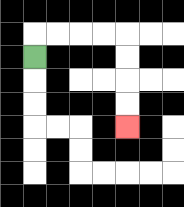{'start': '[1, 2]', 'end': '[5, 5]', 'path_directions': 'U,R,R,R,R,D,D,D,D', 'path_coordinates': '[[1, 2], [1, 1], [2, 1], [3, 1], [4, 1], [5, 1], [5, 2], [5, 3], [5, 4], [5, 5]]'}